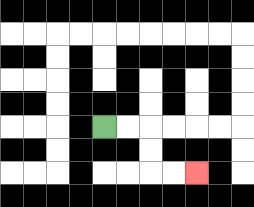{'start': '[4, 5]', 'end': '[8, 7]', 'path_directions': 'R,R,D,D,R,R', 'path_coordinates': '[[4, 5], [5, 5], [6, 5], [6, 6], [6, 7], [7, 7], [8, 7]]'}